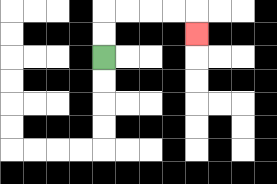{'start': '[4, 2]', 'end': '[8, 1]', 'path_directions': 'U,U,R,R,R,R,D', 'path_coordinates': '[[4, 2], [4, 1], [4, 0], [5, 0], [6, 0], [7, 0], [8, 0], [8, 1]]'}